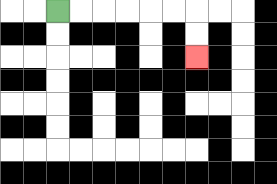{'start': '[2, 0]', 'end': '[8, 2]', 'path_directions': 'R,R,R,R,R,R,D,D', 'path_coordinates': '[[2, 0], [3, 0], [4, 0], [5, 0], [6, 0], [7, 0], [8, 0], [8, 1], [8, 2]]'}